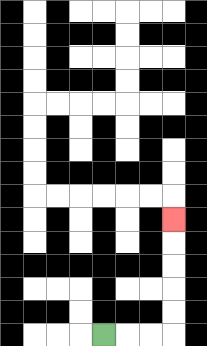{'start': '[4, 14]', 'end': '[7, 9]', 'path_directions': 'R,R,R,U,U,U,U,U', 'path_coordinates': '[[4, 14], [5, 14], [6, 14], [7, 14], [7, 13], [7, 12], [7, 11], [7, 10], [7, 9]]'}